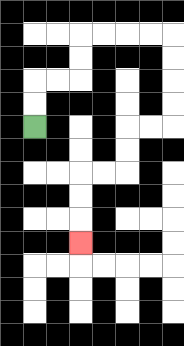{'start': '[1, 5]', 'end': '[3, 10]', 'path_directions': 'U,U,R,R,U,U,R,R,R,R,D,D,D,D,L,L,D,D,L,L,D,D,D', 'path_coordinates': '[[1, 5], [1, 4], [1, 3], [2, 3], [3, 3], [3, 2], [3, 1], [4, 1], [5, 1], [6, 1], [7, 1], [7, 2], [7, 3], [7, 4], [7, 5], [6, 5], [5, 5], [5, 6], [5, 7], [4, 7], [3, 7], [3, 8], [3, 9], [3, 10]]'}